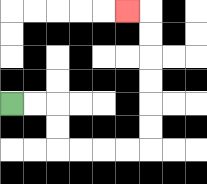{'start': '[0, 4]', 'end': '[5, 0]', 'path_directions': 'R,R,D,D,R,R,R,R,U,U,U,U,U,U,L', 'path_coordinates': '[[0, 4], [1, 4], [2, 4], [2, 5], [2, 6], [3, 6], [4, 6], [5, 6], [6, 6], [6, 5], [6, 4], [6, 3], [6, 2], [6, 1], [6, 0], [5, 0]]'}